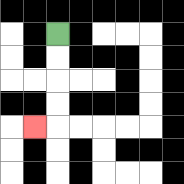{'start': '[2, 1]', 'end': '[1, 5]', 'path_directions': 'D,D,D,D,L', 'path_coordinates': '[[2, 1], [2, 2], [2, 3], [2, 4], [2, 5], [1, 5]]'}